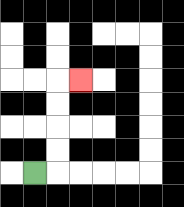{'start': '[1, 7]', 'end': '[3, 3]', 'path_directions': 'R,U,U,U,U,R', 'path_coordinates': '[[1, 7], [2, 7], [2, 6], [2, 5], [2, 4], [2, 3], [3, 3]]'}